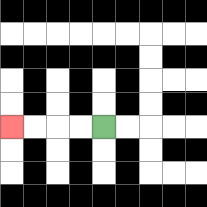{'start': '[4, 5]', 'end': '[0, 5]', 'path_directions': 'L,L,L,L', 'path_coordinates': '[[4, 5], [3, 5], [2, 5], [1, 5], [0, 5]]'}